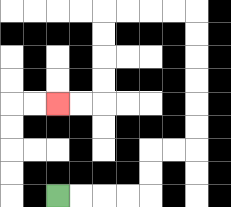{'start': '[2, 8]', 'end': '[2, 4]', 'path_directions': 'R,R,R,R,U,U,R,R,U,U,U,U,U,U,L,L,L,L,D,D,D,D,L,L', 'path_coordinates': '[[2, 8], [3, 8], [4, 8], [5, 8], [6, 8], [6, 7], [6, 6], [7, 6], [8, 6], [8, 5], [8, 4], [8, 3], [8, 2], [8, 1], [8, 0], [7, 0], [6, 0], [5, 0], [4, 0], [4, 1], [4, 2], [4, 3], [4, 4], [3, 4], [2, 4]]'}